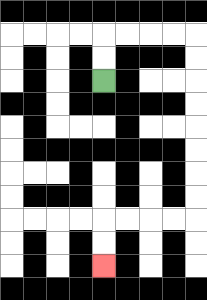{'start': '[4, 3]', 'end': '[4, 11]', 'path_directions': 'U,U,R,R,R,R,D,D,D,D,D,D,D,D,L,L,L,L,D,D', 'path_coordinates': '[[4, 3], [4, 2], [4, 1], [5, 1], [6, 1], [7, 1], [8, 1], [8, 2], [8, 3], [8, 4], [8, 5], [8, 6], [8, 7], [8, 8], [8, 9], [7, 9], [6, 9], [5, 9], [4, 9], [4, 10], [4, 11]]'}